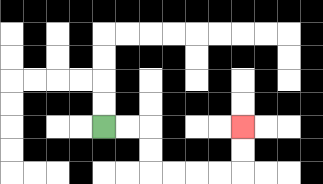{'start': '[4, 5]', 'end': '[10, 5]', 'path_directions': 'R,R,D,D,R,R,R,R,U,U', 'path_coordinates': '[[4, 5], [5, 5], [6, 5], [6, 6], [6, 7], [7, 7], [8, 7], [9, 7], [10, 7], [10, 6], [10, 5]]'}